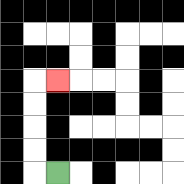{'start': '[2, 7]', 'end': '[2, 3]', 'path_directions': 'L,U,U,U,U,R', 'path_coordinates': '[[2, 7], [1, 7], [1, 6], [1, 5], [1, 4], [1, 3], [2, 3]]'}